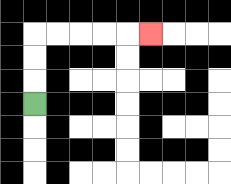{'start': '[1, 4]', 'end': '[6, 1]', 'path_directions': 'U,U,U,R,R,R,R,R', 'path_coordinates': '[[1, 4], [1, 3], [1, 2], [1, 1], [2, 1], [3, 1], [4, 1], [5, 1], [6, 1]]'}